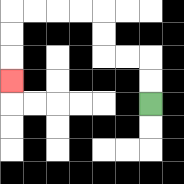{'start': '[6, 4]', 'end': '[0, 3]', 'path_directions': 'U,U,L,L,U,U,L,L,L,L,D,D,D', 'path_coordinates': '[[6, 4], [6, 3], [6, 2], [5, 2], [4, 2], [4, 1], [4, 0], [3, 0], [2, 0], [1, 0], [0, 0], [0, 1], [0, 2], [0, 3]]'}